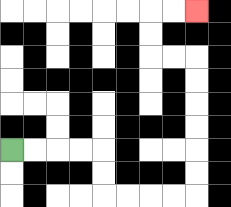{'start': '[0, 6]', 'end': '[8, 0]', 'path_directions': 'R,R,R,R,D,D,R,R,R,R,U,U,U,U,U,U,L,L,U,U,R,R', 'path_coordinates': '[[0, 6], [1, 6], [2, 6], [3, 6], [4, 6], [4, 7], [4, 8], [5, 8], [6, 8], [7, 8], [8, 8], [8, 7], [8, 6], [8, 5], [8, 4], [8, 3], [8, 2], [7, 2], [6, 2], [6, 1], [6, 0], [7, 0], [8, 0]]'}